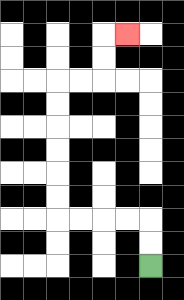{'start': '[6, 11]', 'end': '[5, 1]', 'path_directions': 'U,U,L,L,L,L,U,U,U,U,U,U,R,R,U,U,R', 'path_coordinates': '[[6, 11], [6, 10], [6, 9], [5, 9], [4, 9], [3, 9], [2, 9], [2, 8], [2, 7], [2, 6], [2, 5], [2, 4], [2, 3], [3, 3], [4, 3], [4, 2], [4, 1], [5, 1]]'}